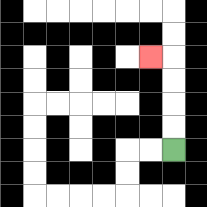{'start': '[7, 6]', 'end': '[6, 2]', 'path_directions': 'U,U,U,U,L', 'path_coordinates': '[[7, 6], [7, 5], [7, 4], [7, 3], [7, 2], [6, 2]]'}